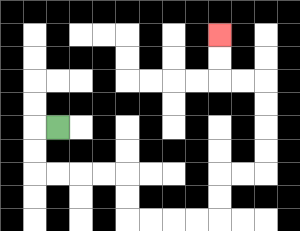{'start': '[2, 5]', 'end': '[9, 1]', 'path_directions': 'L,D,D,R,R,R,R,D,D,R,R,R,R,U,U,R,R,U,U,U,U,L,L,U,U', 'path_coordinates': '[[2, 5], [1, 5], [1, 6], [1, 7], [2, 7], [3, 7], [4, 7], [5, 7], [5, 8], [5, 9], [6, 9], [7, 9], [8, 9], [9, 9], [9, 8], [9, 7], [10, 7], [11, 7], [11, 6], [11, 5], [11, 4], [11, 3], [10, 3], [9, 3], [9, 2], [9, 1]]'}